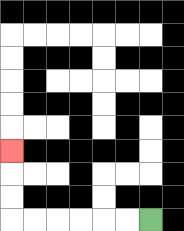{'start': '[6, 9]', 'end': '[0, 6]', 'path_directions': 'L,L,L,L,L,L,U,U,U', 'path_coordinates': '[[6, 9], [5, 9], [4, 9], [3, 9], [2, 9], [1, 9], [0, 9], [0, 8], [0, 7], [0, 6]]'}